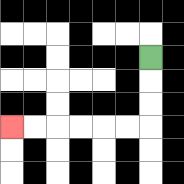{'start': '[6, 2]', 'end': '[0, 5]', 'path_directions': 'D,D,D,L,L,L,L,L,L', 'path_coordinates': '[[6, 2], [6, 3], [6, 4], [6, 5], [5, 5], [4, 5], [3, 5], [2, 5], [1, 5], [0, 5]]'}